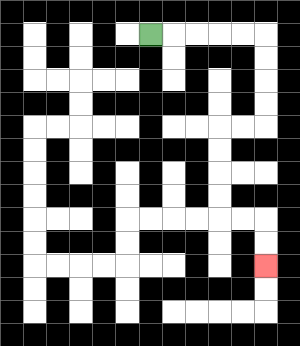{'start': '[6, 1]', 'end': '[11, 11]', 'path_directions': 'R,R,R,R,R,D,D,D,D,L,L,D,D,D,D,R,R,D,D', 'path_coordinates': '[[6, 1], [7, 1], [8, 1], [9, 1], [10, 1], [11, 1], [11, 2], [11, 3], [11, 4], [11, 5], [10, 5], [9, 5], [9, 6], [9, 7], [9, 8], [9, 9], [10, 9], [11, 9], [11, 10], [11, 11]]'}